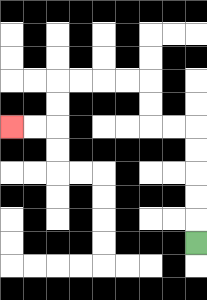{'start': '[8, 10]', 'end': '[0, 5]', 'path_directions': 'U,U,U,U,U,L,L,U,U,L,L,L,L,D,D,L,L', 'path_coordinates': '[[8, 10], [8, 9], [8, 8], [8, 7], [8, 6], [8, 5], [7, 5], [6, 5], [6, 4], [6, 3], [5, 3], [4, 3], [3, 3], [2, 3], [2, 4], [2, 5], [1, 5], [0, 5]]'}